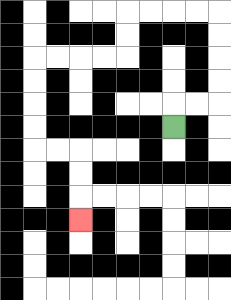{'start': '[7, 5]', 'end': '[3, 9]', 'path_directions': 'U,R,R,U,U,U,U,L,L,L,L,D,D,L,L,L,L,D,D,D,D,R,R,D,D,D', 'path_coordinates': '[[7, 5], [7, 4], [8, 4], [9, 4], [9, 3], [9, 2], [9, 1], [9, 0], [8, 0], [7, 0], [6, 0], [5, 0], [5, 1], [5, 2], [4, 2], [3, 2], [2, 2], [1, 2], [1, 3], [1, 4], [1, 5], [1, 6], [2, 6], [3, 6], [3, 7], [3, 8], [3, 9]]'}